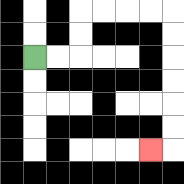{'start': '[1, 2]', 'end': '[6, 6]', 'path_directions': 'R,R,U,U,R,R,R,R,D,D,D,D,D,D,L', 'path_coordinates': '[[1, 2], [2, 2], [3, 2], [3, 1], [3, 0], [4, 0], [5, 0], [6, 0], [7, 0], [7, 1], [7, 2], [7, 3], [7, 4], [7, 5], [7, 6], [6, 6]]'}